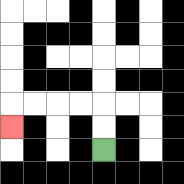{'start': '[4, 6]', 'end': '[0, 5]', 'path_directions': 'U,U,L,L,L,L,D', 'path_coordinates': '[[4, 6], [4, 5], [4, 4], [3, 4], [2, 4], [1, 4], [0, 4], [0, 5]]'}